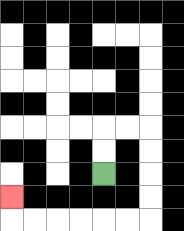{'start': '[4, 7]', 'end': '[0, 8]', 'path_directions': 'U,U,R,R,D,D,D,D,L,L,L,L,L,L,U', 'path_coordinates': '[[4, 7], [4, 6], [4, 5], [5, 5], [6, 5], [6, 6], [6, 7], [6, 8], [6, 9], [5, 9], [4, 9], [3, 9], [2, 9], [1, 9], [0, 9], [0, 8]]'}